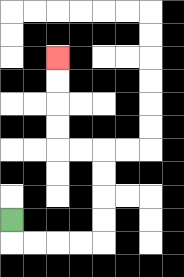{'start': '[0, 9]', 'end': '[2, 2]', 'path_directions': 'D,R,R,R,R,U,U,U,U,L,L,U,U,U,U', 'path_coordinates': '[[0, 9], [0, 10], [1, 10], [2, 10], [3, 10], [4, 10], [4, 9], [4, 8], [4, 7], [4, 6], [3, 6], [2, 6], [2, 5], [2, 4], [2, 3], [2, 2]]'}